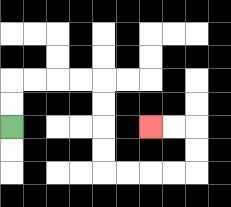{'start': '[0, 5]', 'end': '[6, 5]', 'path_directions': 'U,U,R,R,R,R,D,D,D,D,R,R,R,R,U,U,L,L', 'path_coordinates': '[[0, 5], [0, 4], [0, 3], [1, 3], [2, 3], [3, 3], [4, 3], [4, 4], [4, 5], [4, 6], [4, 7], [5, 7], [6, 7], [7, 7], [8, 7], [8, 6], [8, 5], [7, 5], [6, 5]]'}